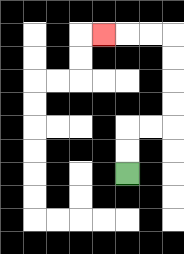{'start': '[5, 7]', 'end': '[4, 1]', 'path_directions': 'U,U,R,R,U,U,U,U,L,L,L', 'path_coordinates': '[[5, 7], [5, 6], [5, 5], [6, 5], [7, 5], [7, 4], [7, 3], [7, 2], [7, 1], [6, 1], [5, 1], [4, 1]]'}